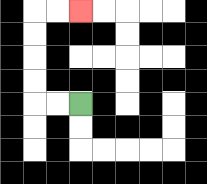{'start': '[3, 4]', 'end': '[3, 0]', 'path_directions': 'L,L,U,U,U,U,R,R', 'path_coordinates': '[[3, 4], [2, 4], [1, 4], [1, 3], [1, 2], [1, 1], [1, 0], [2, 0], [3, 0]]'}